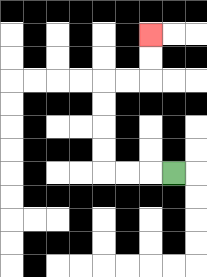{'start': '[7, 7]', 'end': '[6, 1]', 'path_directions': 'L,L,L,U,U,U,U,R,R,U,U', 'path_coordinates': '[[7, 7], [6, 7], [5, 7], [4, 7], [4, 6], [4, 5], [4, 4], [4, 3], [5, 3], [6, 3], [6, 2], [6, 1]]'}